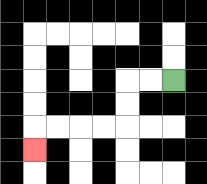{'start': '[7, 3]', 'end': '[1, 6]', 'path_directions': 'L,L,D,D,L,L,L,L,D', 'path_coordinates': '[[7, 3], [6, 3], [5, 3], [5, 4], [5, 5], [4, 5], [3, 5], [2, 5], [1, 5], [1, 6]]'}